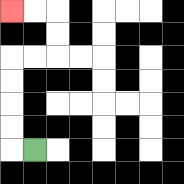{'start': '[1, 6]', 'end': '[0, 0]', 'path_directions': 'L,U,U,U,U,R,R,U,U,L,L', 'path_coordinates': '[[1, 6], [0, 6], [0, 5], [0, 4], [0, 3], [0, 2], [1, 2], [2, 2], [2, 1], [2, 0], [1, 0], [0, 0]]'}